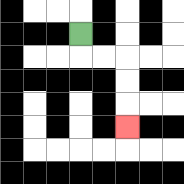{'start': '[3, 1]', 'end': '[5, 5]', 'path_directions': 'D,R,R,D,D,D', 'path_coordinates': '[[3, 1], [3, 2], [4, 2], [5, 2], [5, 3], [5, 4], [5, 5]]'}